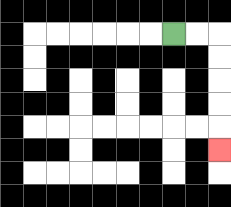{'start': '[7, 1]', 'end': '[9, 6]', 'path_directions': 'R,R,D,D,D,D,D', 'path_coordinates': '[[7, 1], [8, 1], [9, 1], [9, 2], [9, 3], [9, 4], [9, 5], [9, 6]]'}